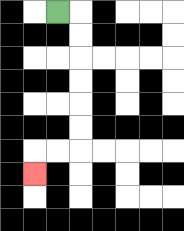{'start': '[2, 0]', 'end': '[1, 7]', 'path_directions': 'R,D,D,D,D,D,D,L,L,D', 'path_coordinates': '[[2, 0], [3, 0], [3, 1], [3, 2], [3, 3], [3, 4], [3, 5], [3, 6], [2, 6], [1, 6], [1, 7]]'}